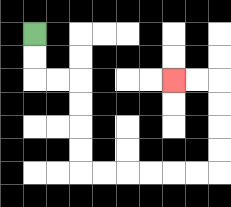{'start': '[1, 1]', 'end': '[7, 3]', 'path_directions': 'D,D,R,R,D,D,D,D,R,R,R,R,R,R,U,U,U,U,L,L', 'path_coordinates': '[[1, 1], [1, 2], [1, 3], [2, 3], [3, 3], [3, 4], [3, 5], [3, 6], [3, 7], [4, 7], [5, 7], [6, 7], [7, 7], [8, 7], [9, 7], [9, 6], [9, 5], [9, 4], [9, 3], [8, 3], [7, 3]]'}